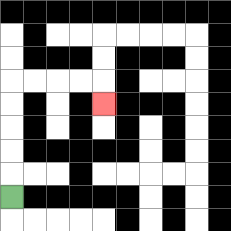{'start': '[0, 8]', 'end': '[4, 4]', 'path_directions': 'U,U,U,U,U,R,R,R,R,D', 'path_coordinates': '[[0, 8], [0, 7], [0, 6], [0, 5], [0, 4], [0, 3], [1, 3], [2, 3], [3, 3], [4, 3], [4, 4]]'}